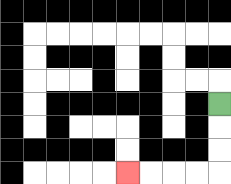{'start': '[9, 4]', 'end': '[5, 7]', 'path_directions': 'D,D,D,L,L,L,L', 'path_coordinates': '[[9, 4], [9, 5], [9, 6], [9, 7], [8, 7], [7, 7], [6, 7], [5, 7]]'}